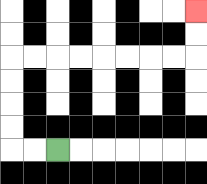{'start': '[2, 6]', 'end': '[8, 0]', 'path_directions': 'L,L,U,U,U,U,R,R,R,R,R,R,R,R,U,U', 'path_coordinates': '[[2, 6], [1, 6], [0, 6], [0, 5], [0, 4], [0, 3], [0, 2], [1, 2], [2, 2], [3, 2], [4, 2], [5, 2], [6, 2], [7, 2], [8, 2], [8, 1], [8, 0]]'}